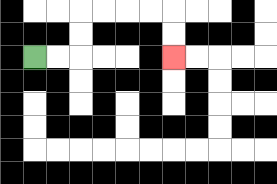{'start': '[1, 2]', 'end': '[7, 2]', 'path_directions': 'R,R,U,U,R,R,R,R,D,D', 'path_coordinates': '[[1, 2], [2, 2], [3, 2], [3, 1], [3, 0], [4, 0], [5, 0], [6, 0], [7, 0], [7, 1], [7, 2]]'}